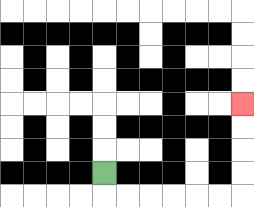{'start': '[4, 7]', 'end': '[10, 4]', 'path_directions': 'D,R,R,R,R,R,R,U,U,U,U', 'path_coordinates': '[[4, 7], [4, 8], [5, 8], [6, 8], [7, 8], [8, 8], [9, 8], [10, 8], [10, 7], [10, 6], [10, 5], [10, 4]]'}